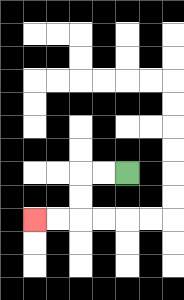{'start': '[5, 7]', 'end': '[1, 9]', 'path_directions': 'L,L,D,D,L,L', 'path_coordinates': '[[5, 7], [4, 7], [3, 7], [3, 8], [3, 9], [2, 9], [1, 9]]'}